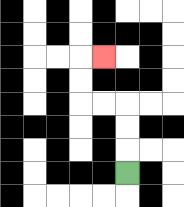{'start': '[5, 7]', 'end': '[4, 2]', 'path_directions': 'U,U,U,L,L,U,U,R', 'path_coordinates': '[[5, 7], [5, 6], [5, 5], [5, 4], [4, 4], [3, 4], [3, 3], [3, 2], [4, 2]]'}